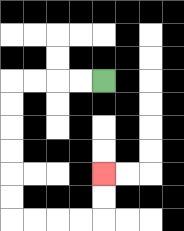{'start': '[4, 3]', 'end': '[4, 7]', 'path_directions': 'L,L,L,L,D,D,D,D,D,D,R,R,R,R,U,U', 'path_coordinates': '[[4, 3], [3, 3], [2, 3], [1, 3], [0, 3], [0, 4], [0, 5], [0, 6], [0, 7], [0, 8], [0, 9], [1, 9], [2, 9], [3, 9], [4, 9], [4, 8], [4, 7]]'}